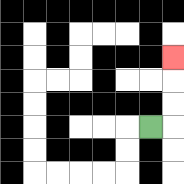{'start': '[6, 5]', 'end': '[7, 2]', 'path_directions': 'R,U,U,U', 'path_coordinates': '[[6, 5], [7, 5], [7, 4], [7, 3], [7, 2]]'}